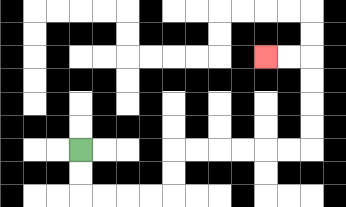{'start': '[3, 6]', 'end': '[11, 2]', 'path_directions': 'D,D,R,R,R,R,U,U,R,R,R,R,R,R,U,U,U,U,L,L', 'path_coordinates': '[[3, 6], [3, 7], [3, 8], [4, 8], [5, 8], [6, 8], [7, 8], [7, 7], [7, 6], [8, 6], [9, 6], [10, 6], [11, 6], [12, 6], [13, 6], [13, 5], [13, 4], [13, 3], [13, 2], [12, 2], [11, 2]]'}